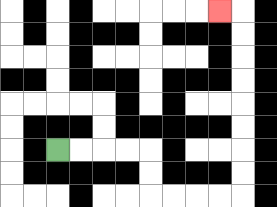{'start': '[2, 6]', 'end': '[9, 0]', 'path_directions': 'R,R,R,R,D,D,R,R,R,R,U,U,U,U,U,U,U,U,L', 'path_coordinates': '[[2, 6], [3, 6], [4, 6], [5, 6], [6, 6], [6, 7], [6, 8], [7, 8], [8, 8], [9, 8], [10, 8], [10, 7], [10, 6], [10, 5], [10, 4], [10, 3], [10, 2], [10, 1], [10, 0], [9, 0]]'}